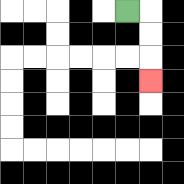{'start': '[5, 0]', 'end': '[6, 3]', 'path_directions': 'R,D,D,D', 'path_coordinates': '[[5, 0], [6, 0], [6, 1], [6, 2], [6, 3]]'}